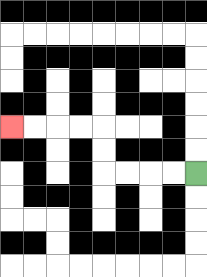{'start': '[8, 7]', 'end': '[0, 5]', 'path_directions': 'L,L,L,L,U,U,L,L,L,L', 'path_coordinates': '[[8, 7], [7, 7], [6, 7], [5, 7], [4, 7], [4, 6], [4, 5], [3, 5], [2, 5], [1, 5], [0, 5]]'}